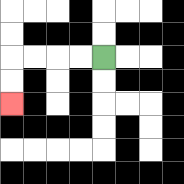{'start': '[4, 2]', 'end': '[0, 4]', 'path_directions': 'L,L,L,L,D,D', 'path_coordinates': '[[4, 2], [3, 2], [2, 2], [1, 2], [0, 2], [0, 3], [0, 4]]'}